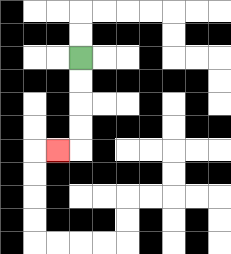{'start': '[3, 2]', 'end': '[2, 6]', 'path_directions': 'D,D,D,D,L', 'path_coordinates': '[[3, 2], [3, 3], [3, 4], [3, 5], [3, 6], [2, 6]]'}